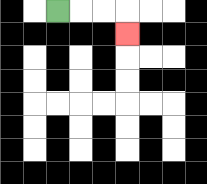{'start': '[2, 0]', 'end': '[5, 1]', 'path_directions': 'R,R,R,D', 'path_coordinates': '[[2, 0], [3, 0], [4, 0], [5, 0], [5, 1]]'}